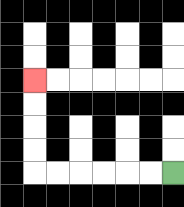{'start': '[7, 7]', 'end': '[1, 3]', 'path_directions': 'L,L,L,L,L,L,U,U,U,U', 'path_coordinates': '[[7, 7], [6, 7], [5, 7], [4, 7], [3, 7], [2, 7], [1, 7], [1, 6], [1, 5], [1, 4], [1, 3]]'}